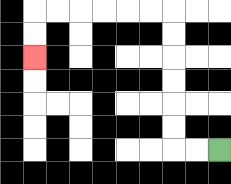{'start': '[9, 6]', 'end': '[1, 2]', 'path_directions': 'L,L,U,U,U,U,U,U,L,L,L,L,L,L,D,D', 'path_coordinates': '[[9, 6], [8, 6], [7, 6], [7, 5], [7, 4], [7, 3], [7, 2], [7, 1], [7, 0], [6, 0], [5, 0], [4, 0], [3, 0], [2, 0], [1, 0], [1, 1], [1, 2]]'}